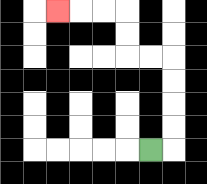{'start': '[6, 6]', 'end': '[2, 0]', 'path_directions': 'R,U,U,U,U,L,L,U,U,L,L,L', 'path_coordinates': '[[6, 6], [7, 6], [7, 5], [7, 4], [7, 3], [7, 2], [6, 2], [5, 2], [5, 1], [5, 0], [4, 0], [3, 0], [2, 0]]'}